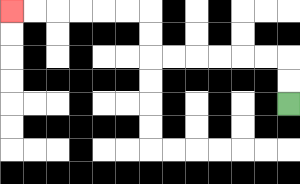{'start': '[12, 4]', 'end': '[0, 0]', 'path_directions': 'U,U,L,L,L,L,L,L,U,U,L,L,L,L,L,L', 'path_coordinates': '[[12, 4], [12, 3], [12, 2], [11, 2], [10, 2], [9, 2], [8, 2], [7, 2], [6, 2], [6, 1], [6, 0], [5, 0], [4, 0], [3, 0], [2, 0], [1, 0], [0, 0]]'}